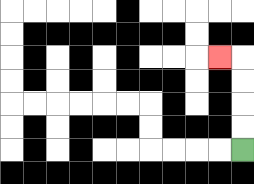{'start': '[10, 6]', 'end': '[9, 2]', 'path_directions': 'U,U,U,U,L', 'path_coordinates': '[[10, 6], [10, 5], [10, 4], [10, 3], [10, 2], [9, 2]]'}